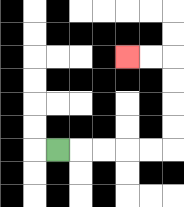{'start': '[2, 6]', 'end': '[5, 2]', 'path_directions': 'R,R,R,R,R,U,U,U,U,L,L', 'path_coordinates': '[[2, 6], [3, 6], [4, 6], [5, 6], [6, 6], [7, 6], [7, 5], [7, 4], [7, 3], [7, 2], [6, 2], [5, 2]]'}